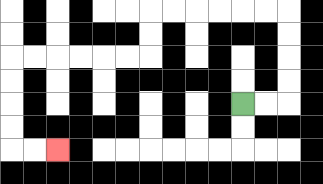{'start': '[10, 4]', 'end': '[2, 6]', 'path_directions': 'R,R,U,U,U,U,L,L,L,L,L,L,D,D,L,L,L,L,L,L,D,D,D,D,R,R', 'path_coordinates': '[[10, 4], [11, 4], [12, 4], [12, 3], [12, 2], [12, 1], [12, 0], [11, 0], [10, 0], [9, 0], [8, 0], [7, 0], [6, 0], [6, 1], [6, 2], [5, 2], [4, 2], [3, 2], [2, 2], [1, 2], [0, 2], [0, 3], [0, 4], [0, 5], [0, 6], [1, 6], [2, 6]]'}